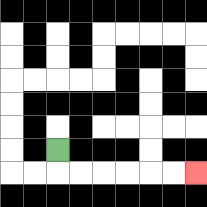{'start': '[2, 6]', 'end': '[8, 7]', 'path_directions': 'D,R,R,R,R,R,R', 'path_coordinates': '[[2, 6], [2, 7], [3, 7], [4, 7], [5, 7], [6, 7], [7, 7], [8, 7]]'}